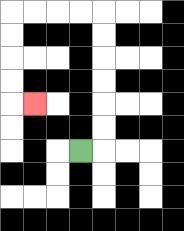{'start': '[3, 6]', 'end': '[1, 4]', 'path_directions': 'R,U,U,U,U,U,U,L,L,L,L,D,D,D,D,R', 'path_coordinates': '[[3, 6], [4, 6], [4, 5], [4, 4], [4, 3], [4, 2], [4, 1], [4, 0], [3, 0], [2, 0], [1, 0], [0, 0], [0, 1], [0, 2], [0, 3], [0, 4], [1, 4]]'}